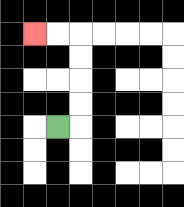{'start': '[2, 5]', 'end': '[1, 1]', 'path_directions': 'R,U,U,U,U,L,L', 'path_coordinates': '[[2, 5], [3, 5], [3, 4], [3, 3], [3, 2], [3, 1], [2, 1], [1, 1]]'}